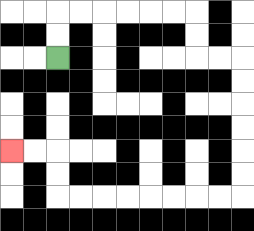{'start': '[2, 2]', 'end': '[0, 6]', 'path_directions': 'U,U,R,R,R,R,R,R,D,D,R,R,D,D,D,D,D,D,L,L,L,L,L,L,L,L,U,U,L,L', 'path_coordinates': '[[2, 2], [2, 1], [2, 0], [3, 0], [4, 0], [5, 0], [6, 0], [7, 0], [8, 0], [8, 1], [8, 2], [9, 2], [10, 2], [10, 3], [10, 4], [10, 5], [10, 6], [10, 7], [10, 8], [9, 8], [8, 8], [7, 8], [6, 8], [5, 8], [4, 8], [3, 8], [2, 8], [2, 7], [2, 6], [1, 6], [0, 6]]'}